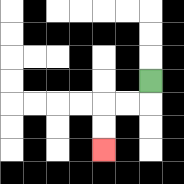{'start': '[6, 3]', 'end': '[4, 6]', 'path_directions': 'D,L,L,D,D', 'path_coordinates': '[[6, 3], [6, 4], [5, 4], [4, 4], [4, 5], [4, 6]]'}